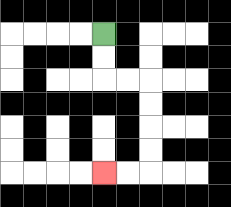{'start': '[4, 1]', 'end': '[4, 7]', 'path_directions': 'D,D,R,R,D,D,D,D,L,L', 'path_coordinates': '[[4, 1], [4, 2], [4, 3], [5, 3], [6, 3], [6, 4], [6, 5], [6, 6], [6, 7], [5, 7], [4, 7]]'}